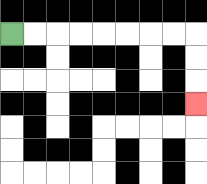{'start': '[0, 1]', 'end': '[8, 4]', 'path_directions': 'R,R,R,R,R,R,R,R,D,D,D', 'path_coordinates': '[[0, 1], [1, 1], [2, 1], [3, 1], [4, 1], [5, 1], [6, 1], [7, 1], [8, 1], [8, 2], [8, 3], [8, 4]]'}